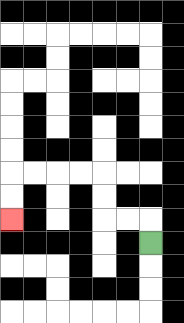{'start': '[6, 10]', 'end': '[0, 9]', 'path_directions': 'U,L,L,U,U,L,L,L,L,D,D', 'path_coordinates': '[[6, 10], [6, 9], [5, 9], [4, 9], [4, 8], [4, 7], [3, 7], [2, 7], [1, 7], [0, 7], [0, 8], [0, 9]]'}